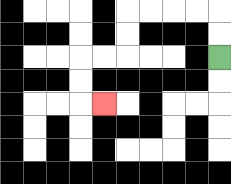{'start': '[9, 2]', 'end': '[4, 4]', 'path_directions': 'U,U,L,L,L,L,D,D,L,L,D,D,R', 'path_coordinates': '[[9, 2], [9, 1], [9, 0], [8, 0], [7, 0], [6, 0], [5, 0], [5, 1], [5, 2], [4, 2], [3, 2], [3, 3], [3, 4], [4, 4]]'}